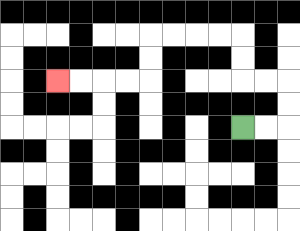{'start': '[10, 5]', 'end': '[2, 3]', 'path_directions': 'R,R,U,U,L,L,U,U,L,L,L,L,D,D,L,L,L,L', 'path_coordinates': '[[10, 5], [11, 5], [12, 5], [12, 4], [12, 3], [11, 3], [10, 3], [10, 2], [10, 1], [9, 1], [8, 1], [7, 1], [6, 1], [6, 2], [6, 3], [5, 3], [4, 3], [3, 3], [2, 3]]'}